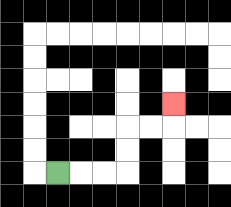{'start': '[2, 7]', 'end': '[7, 4]', 'path_directions': 'R,R,R,U,U,R,R,U', 'path_coordinates': '[[2, 7], [3, 7], [4, 7], [5, 7], [5, 6], [5, 5], [6, 5], [7, 5], [7, 4]]'}